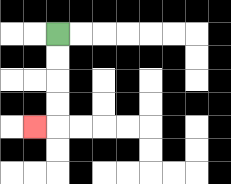{'start': '[2, 1]', 'end': '[1, 5]', 'path_directions': 'D,D,D,D,L', 'path_coordinates': '[[2, 1], [2, 2], [2, 3], [2, 4], [2, 5], [1, 5]]'}